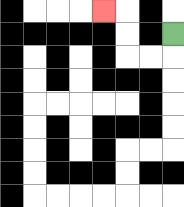{'start': '[7, 1]', 'end': '[4, 0]', 'path_directions': 'D,L,L,U,U,L', 'path_coordinates': '[[7, 1], [7, 2], [6, 2], [5, 2], [5, 1], [5, 0], [4, 0]]'}